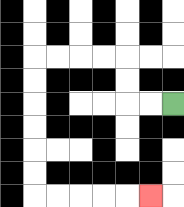{'start': '[7, 4]', 'end': '[6, 8]', 'path_directions': 'L,L,U,U,L,L,L,L,D,D,D,D,D,D,R,R,R,R,R', 'path_coordinates': '[[7, 4], [6, 4], [5, 4], [5, 3], [5, 2], [4, 2], [3, 2], [2, 2], [1, 2], [1, 3], [1, 4], [1, 5], [1, 6], [1, 7], [1, 8], [2, 8], [3, 8], [4, 8], [5, 8], [6, 8]]'}